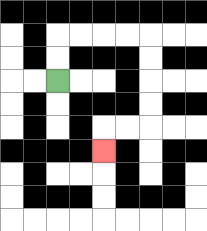{'start': '[2, 3]', 'end': '[4, 6]', 'path_directions': 'U,U,R,R,R,R,D,D,D,D,L,L,D', 'path_coordinates': '[[2, 3], [2, 2], [2, 1], [3, 1], [4, 1], [5, 1], [6, 1], [6, 2], [6, 3], [6, 4], [6, 5], [5, 5], [4, 5], [4, 6]]'}